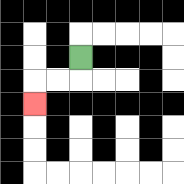{'start': '[3, 2]', 'end': '[1, 4]', 'path_directions': 'D,L,L,D', 'path_coordinates': '[[3, 2], [3, 3], [2, 3], [1, 3], [1, 4]]'}